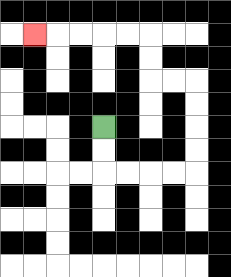{'start': '[4, 5]', 'end': '[1, 1]', 'path_directions': 'D,D,R,R,R,R,U,U,U,U,L,L,U,U,L,L,L,L,L', 'path_coordinates': '[[4, 5], [4, 6], [4, 7], [5, 7], [6, 7], [7, 7], [8, 7], [8, 6], [8, 5], [8, 4], [8, 3], [7, 3], [6, 3], [6, 2], [6, 1], [5, 1], [4, 1], [3, 1], [2, 1], [1, 1]]'}